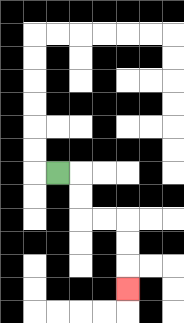{'start': '[2, 7]', 'end': '[5, 12]', 'path_directions': 'R,D,D,R,R,D,D,D', 'path_coordinates': '[[2, 7], [3, 7], [3, 8], [3, 9], [4, 9], [5, 9], [5, 10], [5, 11], [5, 12]]'}